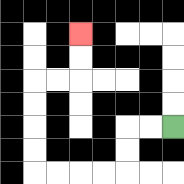{'start': '[7, 5]', 'end': '[3, 1]', 'path_directions': 'L,L,D,D,L,L,L,L,U,U,U,U,R,R,U,U', 'path_coordinates': '[[7, 5], [6, 5], [5, 5], [5, 6], [5, 7], [4, 7], [3, 7], [2, 7], [1, 7], [1, 6], [1, 5], [1, 4], [1, 3], [2, 3], [3, 3], [3, 2], [3, 1]]'}